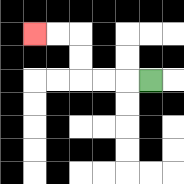{'start': '[6, 3]', 'end': '[1, 1]', 'path_directions': 'L,L,L,U,U,L,L', 'path_coordinates': '[[6, 3], [5, 3], [4, 3], [3, 3], [3, 2], [3, 1], [2, 1], [1, 1]]'}